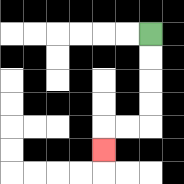{'start': '[6, 1]', 'end': '[4, 6]', 'path_directions': 'D,D,D,D,L,L,D', 'path_coordinates': '[[6, 1], [6, 2], [6, 3], [6, 4], [6, 5], [5, 5], [4, 5], [4, 6]]'}